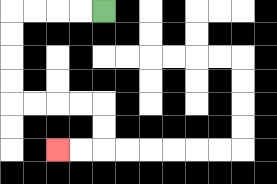{'start': '[4, 0]', 'end': '[2, 6]', 'path_directions': 'L,L,L,L,D,D,D,D,R,R,R,R,D,D,L,L', 'path_coordinates': '[[4, 0], [3, 0], [2, 0], [1, 0], [0, 0], [0, 1], [0, 2], [0, 3], [0, 4], [1, 4], [2, 4], [3, 4], [4, 4], [4, 5], [4, 6], [3, 6], [2, 6]]'}